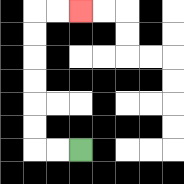{'start': '[3, 6]', 'end': '[3, 0]', 'path_directions': 'L,L,U,U,U,U,U,U,R,R', 'path_coordinates': '[[3, 6], [2, 6], [1, 6], [1, 5], [1, 4], [1, 3], [1, 2], [1, 1], [1, 0], [2, 0], [3, 0]]'}